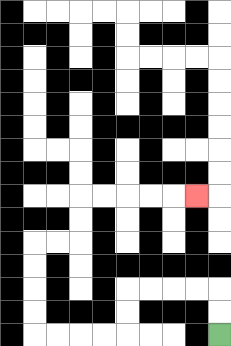{'start': '[9, 14]', 'end': '[8, 8]', 'path_directions': 'U,U,L,L,L,L,D,D,L,L,L,L,U,U,U,U,R,R,U,U,R,R,R,R,R', 'path_coordinates': '[[9, 14], [9, 13], [9, 12], [8, 12], [7, 12], [6, 12], [5, 12], [5, 13], [5, 14], [4, 14], [3, 14], [2, 14], [1, 14], [1, 13], [1, 12], [1, 11], [1, 10], [2, 10], [3, 10], [3, 9], [3, 8], [4, 8], [5, 8], [6, 8], [7, 8], [8, 8]]'}